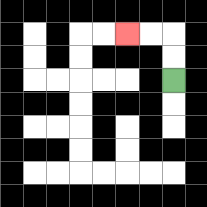{'start': '[7, 3]', 'end': '[5, 1]', 'path_directions': 'U,U,L,L', 'path_coordinates': '[[7, 3], [7, 2], [7, 1], [6, 1], [5, 1]]'}